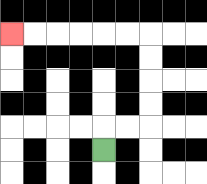{'start': '[4, 6]', 'end': '[0, 1]', 'path_directions': 'U,R,R,U,U,U,U,L,L,L,L,L,L', 'path_coordinates': '[[4, 6], [4, 5], [5, 5], [6, 5], [6, 4], [6, 3], [6, 2], [6, 1], [5, 1], [4, 1], [3, 1], [2, 1], [1, 1], [0, 1]]'}